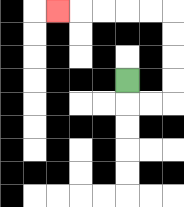{'start': '[5, 3]', 'end': '[2, 0]', 'path_directions': 'D,R,R,U,U,U,U,L,L,L,L,L', 'path_coordinates': '[[5, 3], [5, 4], [6, 4], [7, 4], [7, 3], [7, 2], [7, 1], [7, 0], [6, 0], [5, 0], [4, 0], [3, 0], [2, 0]]'}